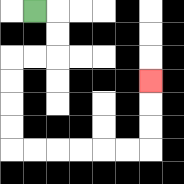{'start': '[1, 0]', 'end': '[6, 3]', 'path_directions': 'R,D,D,L,L,D,D,D,D,R,R,R,R,R,R,U,U,U', 'path_coordinates': '[[1, 0], [2, 0], [2, 1], [2, 2], [1, 2], [0, 2], [0, 3], [0, 4], [0, 5], [0, 6], [1, 6], [2, 6], [3, 6], [4, 6], [5, 6], [6, 6], [6, 5], [6, 4], [6, 3]]'}